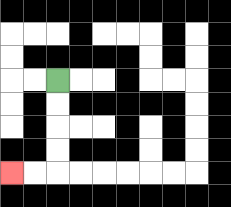{'start': '[2, 3]', 'end': '[0, 7]', 'path_directions': 'D,D,D,D,L,L', 'path_coordinates': '[[2, 3], [2, 4], [2, 5], [2, 6], [2, 7], [1, 7], [0, 7]]'}